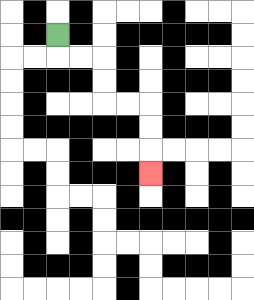{'start': '[2, 1]', 'end': '[6, 7]', 'path_directions': 'D,R,R,D,D,R,R,D,D,D', 'path_coordinates': '[[2, 1], [2, 2], [3, 2], [4, 2], [4, 3], [4, 4], [5, 4], [6, 4], [6, 5], [6, 6], [6, 7]]'}